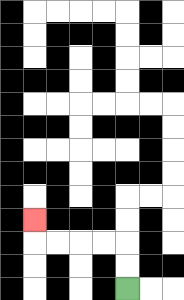{'start': '[5, 12]', 'end': '[1, 9]', 'path_directions': 'U,U,L,L,L,L,U', 'path_coordinates': '[[5, 12], [5, 11], [5, 10], [4, 10], [3, 10], [2, 10], [1, 10], [1, 9]]'}